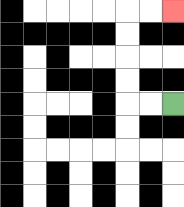{'start': '[7, 4]', 'end': '[7, 0]', 'path_directions': 'L,L,U,U,U,U,R,R', 'path_coordinates': '[[7, 4], [6, 4], [5, 4], [5, 3], [5, 2], [5, 1], [5, 0], [6, 0], [7, 0]]'}